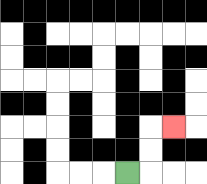{'start': '[5, 7]', 'end': '[7, 5]', 'path_directions': 'R,U,U,R', 'path_coordinates': '[[5, 7], [6, 7], [6, 6], [6, 5], [7, 5]]'}